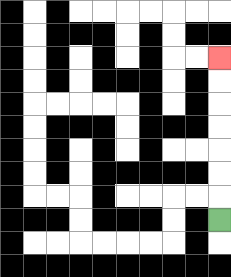{'start': '[9, 9]', 'end': '[9, 2]', 'path_directions': 'U,U,U,U,U,U,U', 'path_coordinates': '[[9, 9], [9, 8], [9, 7], [9, 6], [9, 5], [9, 4], [9, 3], [9, 2]]'}